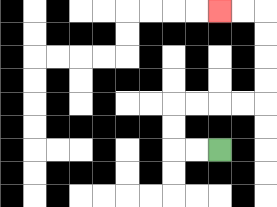{'start': '[9, 6]', 'end': '[9, 0]', 'path_directions': 'L,L,U,U,R,R,R,R,U,U,U,U,L,L', 'path_coordinates': '[[9, 6], [8, 6], [7, 6], [7, 5], [7, 4], [8, 4], [9, 4], [10, 4], [11, 4], [11, 3], [11, 2], [11, 1], [11, 0], [10, 0], [9, 0]]'}